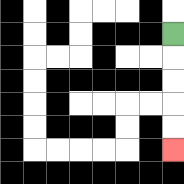{'start': '[7, 1]', 'end': '[7, 6]', 'path_directions': 'D,D,D,D,D', 'path_coordinates': '[[7, 1], [7, 2], [7, 3], [7, 4], [7, 5], [7, 6]]'}